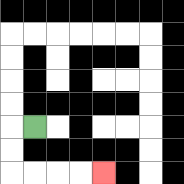{'start': '[1, 5]', 'end': '[4, 7]', 'path_directions': 'L,D,D,R,R,R,R', 'path_coordinates': '[[1, 5], [0, 5], [0, 6], [0, 7], [1, 7], [2, 7], [3, 7], [4, 7]]'}